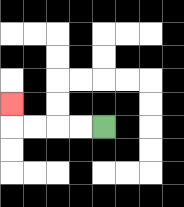{'start': '[4, 5]', 'end': '[0, 4]', 'path_directions': 'L,L,L,L,U', 'path_coordinates': '[[4, 5], [3, 5], [2, 5], [1, 5], [0, 5], [0, 4]]'}